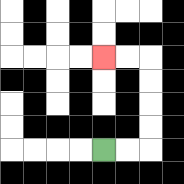{'start': '[4, 6]', 'end': '[4, 2]', 'path_directions': 'R,R,U,U,U,U,L,L', 'path_coordinates': '[[4, 6], [5, 6], [6, 6], [6, 5], [6, 4], [6, 3], [6, 2], [5, 2], [4, 2]]'}